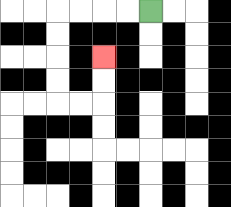{'start': '[6, 0]', 'end': '[4, 2]', 'path_directions': 'L,L,L,L,D,D,D,D,R,R,U,U', 'path_coordinates': '[[6, 0], [5, 0], [4, 0], [3, 0], [2, 0], [2, 1], [2, 2], [2, 3], [2, 4], [3, 4], [4, 4], [4, 3], [4, 2]]'}